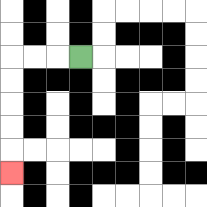{'start': '[3, 2]', 'end': '[0, 7]', 'path_directions': 'L,L,L,D,D,D,D,D', 'path_coordinates': '[[3, 2], [2, 2], [1, 2], [0, 2], [0, 3], [0, 4], [0, 5], [0, 6], [0, 7]]'}